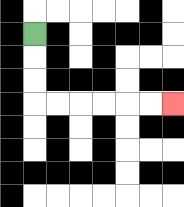{'start': '[1, 1]', 'end': '[7, 4]', 'path_directions': 'D,D,D,R,R,R,R,R,R', 'path_coordinates': '[[1, 1], [1, 2], [1, 3], [1, 4], [2, 4], [3, 4], [4, 4], [5, 4], [6, 4], [7, 4]]'}